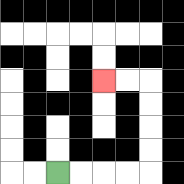{'start': '[2, 7]', 'end': '[4, 3]', 'path_directions': 'R,R,R,R,U,U,U,U,L,L', 'path_coordinates': '[[2, 7], [3, 7], [4, 7], [5, 7], [6, 7], [6, 6], [6, 5], [6, 4], [6, 3], [5, 3], [4, 3]]'}